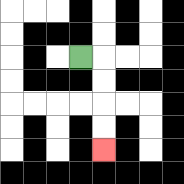{'start': '[3, 2]', 'end': '[4, 6]', 'path_directions': 'R,D,D,D,D', 'path_coordinates': '[[3, 2], [4, 2], [4, 3], [4, 4], [4, 5], [4, 6]]'}